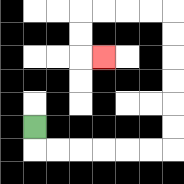{'start': '[1, 5]', 'end': '[4, 2]', 'path_directions': 'D,R,R,R,R,R,R,U,U,U,U,U,U,L,L,L,L,D,D,R', 'path_coordinates': '[[1, 5], [1, 6], [2, 6], [3, 6], [4, 6], [5, 6], [6, 6], [7, 6], [7, 5], [7, 4], [7, 3], [7, 2], [7, 1], [7, 0], [6, 0], [5, 0], [4, 0], [3, 0], [3, 1], [3, 2], [4, 2]]'}